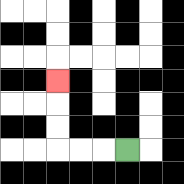{'start': '[5, 6]', 'end': '[2, 3]', 'path_directions': 'L,L,L,U,U,U', 'path_coordinates': '[[5, 6], [4, 6], [3, 6], [2, 6], [2, 5], [2, 4], [2, 3]]'}